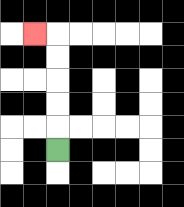{'start': '[2, 6]', 'end': '[1, 1]', 'path_directions': 'U,U,U,U,U,L', 'path_coordinates': '[[2, 6], [2, 5], [2, 4], [2, 3], [2, 2], [2, 1], [1, 1]]'}